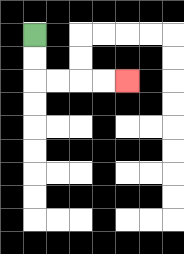{'start': '[1, 1]', 'end': '[5, 3]', 'path_directions': 'D,D,R,R,R,R', 'path_coordinates': '[[1, 1], [1, 2], [1, 3], [2, 3], [3, 3], [4, 3], [5, 3]]'}